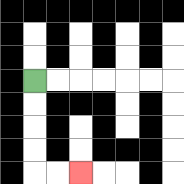{'start': '[1, 3]', 'end': '[3, 7]', 'path_directions': 'D,D,D,D,R,R', 'path_coordinates': '[[1, 3], [1, 4], [1, 5], [1, 6], [1, 7], [2, 7], [3, 7]]'}